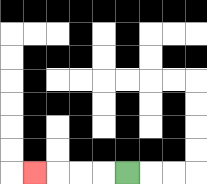{'start': '[5, 7]', 'end': '[1, 7]', 'path_directions': 'L,L,L,L', 'path_coordinates': '[[5, 7], [4, 7], [3, 7], [2, 7], [1, 7]]'}